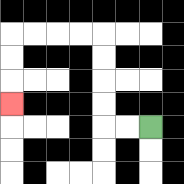{'start': '[6, 5]', 'end': '[0, 4]', 'path_directions': 'L,L,U,U,U,U,L,L,L,L,D,D,D', 'path_coordinates': '[[6, 5], [5, 5], [4, 5], [4, 4], [4, 3], [4, 2], [4, 1], [3, 1], [2, 1], [1, 1], [0, 1], [0, 2], [0, 3], [0, 4]]'}